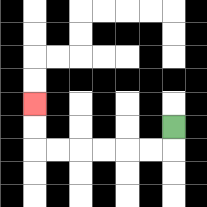{'start': '[7, 5]', 'end': '[1, 4]', 'path_directions': 'D,L,L,L,L,L,L,U,U', 'path_coordinates': '[[7, 5], [7, 6], [6, 6], [5, 6], [4, 6], [3, 6], [2, 6], [1, 6], [1, 5], [1, 4]]'}